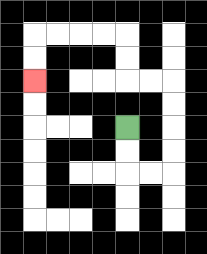{'start': '[5, 5]', 'end': '[1, 3]', 'path_directions': 'D,D,R,R,U,U,U,U,L,L,U,U,L,L,L,L,D,D', 'path_coordinates': '[[5, 5], [5, 6], [5, 7], [6, 7], [7, 7], [7, 6], [7, 5], [7, 4], [7, 3], [6, 3], [5, 3], [5, 2], [5, 1], [4, 1], [3, 1], [2, 1], [1, 1], [1, 2], [1, 3]]'}